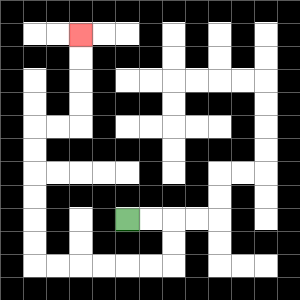{'start': '[5, 9]', 'end': '[3, 1]', 'path_directions': 'R,R,D,D,L,L,L,L,L,L,U,U,U,U,U,U,R,R,U,U,U,U', 'path_coordinates': '[[5, 9], [6, 9], [7, 9], [7, 10], [7, 11], [6, 11], [5, 11], [4, 11], [3, 11], [2, 11], [1, 11], [1, 10], [1, 9], [1, 8], [1, 7], [1, 6], [1, 5], [2, 5], [3, 5], [3, 4], [3, 3], [3, 2], [3, 1]]'}